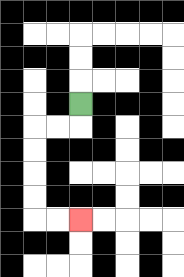{'start': '[3, 4]', 'end': '[3, 9]', 'path_directions': 'D,L,L,D,D,D,D,R,R', 'path_coordinates': '[[3, 4], [3, 5], [2, 5], [1, 5], [1, 6], [1, 7], [1, 8], [1, 9], [2, 9], [3, 9]]'}